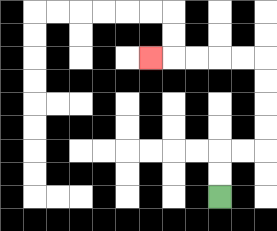{'start': '[9, 8]', 'end': '[6, 2]', 'path_directions': 'U,U,R,R,U,U,U,U,L,L,L,L,L', 'path_coordinates': '[[9, 8], [9, 7], [9, 6], [10, 6], [11, 6], [11, 5], [11, 4], [11, 3], [11, 2], [10, 2], [9, 2], [8, 2], [7, 2], [6, 2]]'}